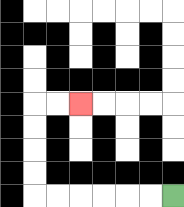{'start': '[7, 8]', 'end': '[3, 4]', 'path_directions': 'L,L,L,L,L,L,U,U,U,U,R,R', 'path_coordinates': '[[7, 8], [6, 8], [5, 8], [4, 8], [3, 8], [2, 8], [1, 8], [1, 7], [1, 6], [1, 5], [1, 4], [2, 4], [3, 4]]'}